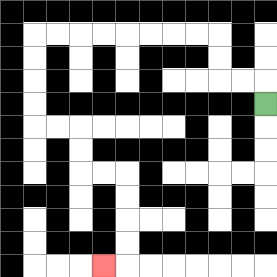{'start': '[11, 4]', 'end': '[4, 11]', 'path_directions': 'U,L,L,U,U,L,L,L,L,L,L,L,L,D,D,D,D,R,R,D,D,R,R,D,D,D,D,L', 'path_coordinates': '[[11, 4], [11, 3], [10, 3], [9, 3], [9, 2], [9, 1], [8, 1], [7, 1], [6, 1], [5, 1], [4, 1], [3, 1], [2, 1], [1, 1], [1, 2], [1, 3], [1, 4], [1, 5], [2, 5], [3, 5], [3, 6], [3, 7], [4, 7], [5, 7], [5, 8], [5, 9], [5, 10], [5, 11], [4, 11]]'}